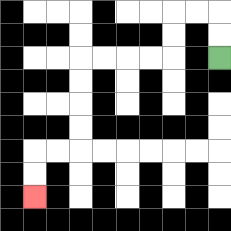{'start': '[9, 2]', 'end': '[1, 8]', 'path_directions': 'U,U,L,L,D,D,L,L,L,L,D,D,D,D,L,L,D,D', 'path_coordinates': '[[9, 2], [9, 1], [9, 0], [8, 0], [7, 0], [7, 1], [7, 2], [6, 2], [5, 2], [4, 2], [3, 2], [3, 3], [3, 4], [3, 5], [3, 6], [2, 6], [1, 6], [1, 7], [1, 8]]'}